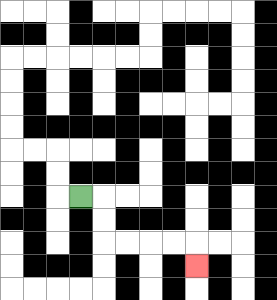{'start': '[3, 8]', 'end': '[8, 11]', 'path_directions': 'R,D,D,R,R,R,R,D', 'path_coordinates': '[[3, 8], [4, 8], [4, 9], [4, 10], [5, 10], [6, 10], [7, 10], [8, 10], [8, 11]]'}